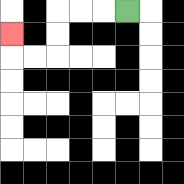{'start': '[5, 0]', 'end': '[0, 1]', 'path_directions': 'L,L,L,D,D,L,L,U', 'path_coordinates': '[[5, 0], [4, 0], [3, 0], [2, 0], [2, 1], [2, 2], [1, 2], [0, 2], [0, 1]]'}